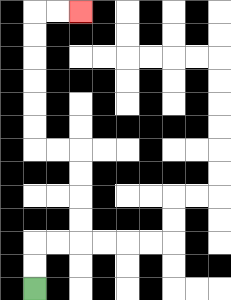{'start': '[1, 12]', 'end': '[3, 0]', 'path_directions': 'U,U,R,R,U,U,U,U,L,L,U,U,U,U,U,U,R,R', 'path_coordinates': '[[1, 12], [1, 11], [1, 10], [2, 10], [3, 10], [3, 9], [3, 8], [3, 7], [3, 6], [2, 6], [1, 6], [1, 5], [1, 4], [1, 3], [1, 2], [1, 1], [1, 0], [2, 0], [3, 0]]'}